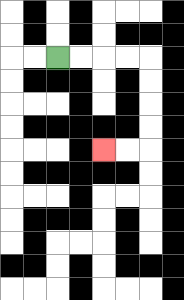{'start': '[2, 2]', 'end': '[4, 6]', 'path_directions': 'R,R,R,R,D,D,D,D,L,L', 'path_coordinates': '[[2, 2], [3, 2], [4, 2], [5, 2], [6, 2], [6, 3], [6, 4], [6, 5], [6, 6], [5, 6], [4, 6]]'}